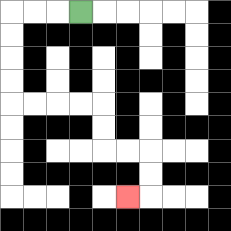{'start': '[3, 0]', 'end': '[5, 8]', 'path_directions': 'L,L,L,D,D,D,D,R,R,R,R,D,D,R,R,D,D,L', 'path_coordinates': '[[3, 0], [2, 0], [1, 0], [0, 0], [0, 1], [0, 2], [0, 3], [0, 4], [1, 4], [2, 4], [3, 4], [4, 4], [4, 5], [4, 6], [5, 6], [6, 6], [6, 7], [6, 8], [5, 8]]'}